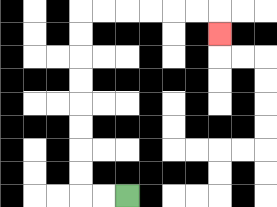{'start': '[5, 8]', 'end': '[9, 1]', 'path_directions': 'L,L,U,U,U,U,U,U,U,U,R,R,R,R,R,R,D', 'path_coordinates': '[[5, 8], [4, 8], [3, 8], [3, 7], [3, 6], [3, 5], [3, 4], [3, 3], [3, 2], [3, 1], [3, 0], [4, 0], [5, 0], [6, 0], [7, 0], [8, 0], [9, 0], [9, 1]]'}